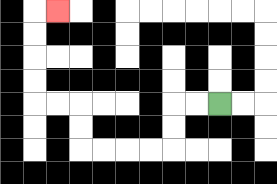{'start': '[9, 4]', 'end': '[2, 0]', 'path_directions': 'L,L,D,D,L,L,L,L,U,U,L,L,U,U,U,U,R', 'path_coordinates': '[[9, 4], [8, 4], [7, 4], [7, 5], [7, 6], [6, 6], [5, 6], [4, 6], [3, 6], [3, 5], [3, 4], [2, 4], [1, 4], [1, 3], [1, 2], [1, 1], [1, 0], [2, 0]]'}